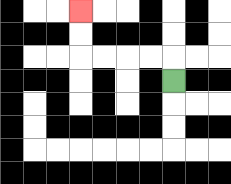{'start': '[7, 3]', 'end': '[3, 0]', 'path_directions': 'U,L,L,L,L,U,U', 'path_coordinates': '[[7, 3], [7, 2], [6, 2], [5, 2], [4, 2], [3, 2], [3, 1], [3, 0]]'}